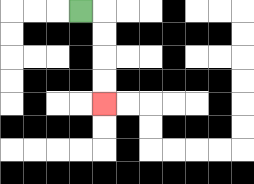{'start': '[3, 0]', 'end': '[4, 4]', 'path_directions': 'R,D,D,D,D', 'path_coordinates': '[[3, 0], [4, 0], [4, 1], [4, 2], [4, 3], [4, 4]]'}